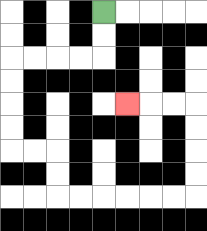{'start': '[4, 0]', 'end': '[5, 4]', 'path_directions': 'D,D,L,L,L,L,D,D,D,D,R,R,D,D,R,R,R,R,R,R,U,U,U,U,L,L,L', 'path_coordinates': '[[4, 0], [4, 1], [4, 2], [3, 2], [2, 2], [1, 2], [0, 2], [0, 3], [0, 4], [0, 5], [0, 6], [1, 6], [2, 6], [2, 7], [2, 8], [3, 8], [4, 8], [5, 8], [6, 8], [7, 8], [8, 8], [8, 7], [8, 6], [8, 5], [8, 4], [7, 4], [6, 4], [5, 4]]'}